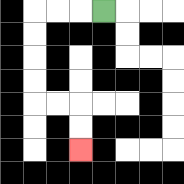{'start': '[4, 0]', 'end': '[3, 6]', 'path_directions': 'L,L,L,D,D,D,D,R,R,D,D', 'path_coordinates': '[[4, 0], [3, 0], [2, 0], [1, 0], [1, 1], [1, 2], [1, 3], [1, 4], [2, 4], [3, 4], [3, 5], [3, 6]]'}